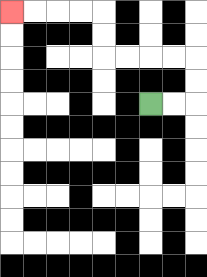{'start': '[6, 4]', 'end': '[0, 0]', 'path_directions': 'R,R,U,U,L,L,L,L,U,U,L,L,L,L', 'path_coordinates': '[[6, 4], [7, 4], [8, 4], [8, 3], [8, 2], [7, 2], [6, 2], [5, 2], [4, 2], [4, 1], [4, 0], [3, 0], [2, 0], [1, 0], [0, 0]]'}